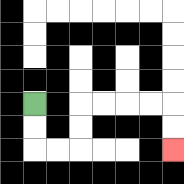{'start': '[1, 4]', 'end': '[7, 6]', 'path_directions': 'D,D,R,R,U,U,R,R,R,R,D,D', 'path_coordinates': '[[1, 4], [1, 5], [1, 6], [2, 6], [3, 6], [3, 5], [3, 4], [4, 4], [5, 4], [6, 4], [7, 4], [7, 5], [7, 6]]'}